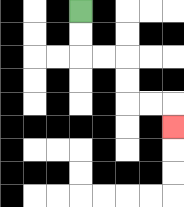{'start': '[3, 0]', 'end': '[7, 5]', 'path_directions': 'D,D,R,R,D,D,R,R,D', 'path_coordinates': '[[3, 0], [3, 1], [3, 2], [4, 2], [5, 2], [5, 3], [5, 4], [6, 4], [7, 4], [7, 5]]'}